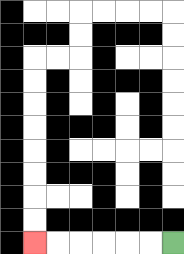{'start': '[7, 10]', 'end': '[1, 10]', 'path_directions': 'L,L,L,L,L,L', 'path_coordinates': '[[7, 10], [6, 10], [5, 10], [4, 10], [3, 10], [2, 10], [1, 10]]'}